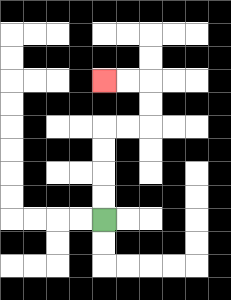{'start': '[4, 9]', 'end': '[4, 3]', 'path_directions': 'U,U,U,U,R,R,U,U,L,L', 'path_coordinates': '[[4, 9], [4, 8], [4, 7], [4, 6], [4, 5], [5, 5], [6, 5], [6, 4], [6, 3], [5, 3], [4, 3]]'}